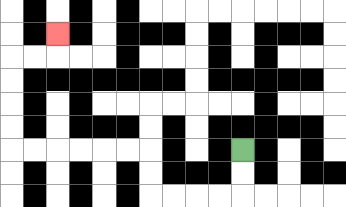{'start': '[10, 6]', 'end': '[2, 1]', 'path_directions': 'D,D,L,L,L,L,U,U,L,L,L,L,L,L,U,U,U,U,R,R,U', 'path_coordinates': '[[10, 6], [10, 7], [10, 8], [9, 8], [8, 8], [7, 8], [6, 8], [6, 7], [6, 6], [5, 6], [4, 6], [3, 6], [2, 6], [1, 6], [0, 6], [0, 5], [0, 4], [0, 3], [0, 2], [1, 2], [2, 2], [2, 1]]'}